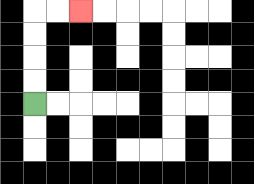{'start': '[1, 4]', 'end': '[3, 0]', 'path_directions': 'U,U,U,U,R,R', 'path_coordinates': '[[1, 4], [1, 3], [1, 2], [1, 1], [1, 0], [2, 0], [3, 0]]'}